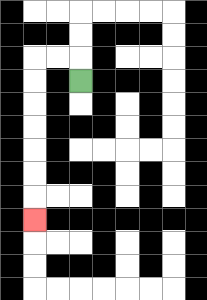{'start': '[3, 3]', 'end': '[1, 9]', 'path_directions': 'U,L,L,D,D,D,D,D,D,D', 'path_coordinates': '[[3, 3], [3, 2], [2, 2], [1, 2], [1, 3], [1, 4], [1, 5], [1, 6], [1, 7], [1, 8], [1, 9]]'}